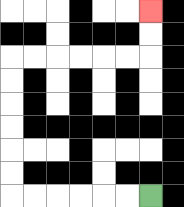{'start': '[6, 8]', 'end': '[6, 0]', 'path_directions': 'L,L,L,L,L,L,U,U,U,U,U,U,R,R,R,R,R,R,U,U', 'path_coordinates': '[[6, 8], [5, 8], [4, 8], [3, 8], [2, 8], [1, 8], [0, 8], [0, 7], [0, 6], [0, 5], [0, 4], [0, 3], [0, 2], [1, 2], [2, 2], [3, 2], [4, 2], [5, 2], [6, 2], [6, 1], [6, 0]]'}